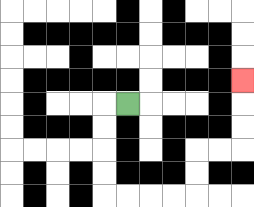{'start': '[5, 4]', 'end': '[10, 3]', 'path_directions': 'L,D,D,D,D,R,R,R,R,U,U,R,R,U,U,U', 'path_coordinates': '[[5, 4], [4, 4], [4, 5], [4, 6], [4, 7], [4, 8], [5, 8], [6, 8], [7, 8], [8, 8], [8, 7], [8, 6], [9, 6], [10, 6], [10, 5], [10, 4], [10, 3]]'}